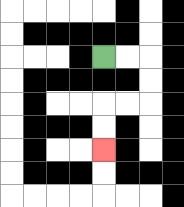{'start': '[4, 2]', 'end': '[4, 6]', 'path_directions': 'R,R,D,D,L,L,D,D', 'path_coordinates': '[[4, 2], [5, 2], [6, 2], [6, 3], [6, 4], [5, 4], [4, 4], [4, 5], [4, 6]]'}